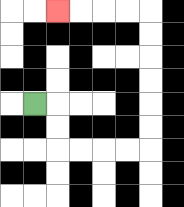{'start': '[1, 4]', 'end': '[2, 0]', 'path_directions': 'R,D,D,R,R,R,R,U,U,U,U,U,U,L,L,L,L', 'path_coordinates': '[[1, 4], [2, 4], [2, 5], [2, 6], [3, 6], [4, 6], [5, 6], [6, 6], [6, 5], [6, 4], [6, 3], [6, 2], [6, 1], [6, 0], [5, 0], [4, 0], [3, 0], [2, 0]]'}